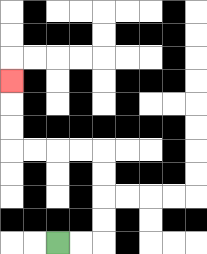{'start': '[2, 10]', 'end': '[0, 3]', 'path_directions': 'R,R,U,U,U,U,L,L,L,L,U,U,U', 'path_coordinates': '[[2, 10], [3, 10], [4, 10], [4, 9], [4, 8], [4, 7], [4, 6], [3, 6], [2, 6], [1, 6], [0, 6], [0, 5], [0, 4], [0, 3]]'}